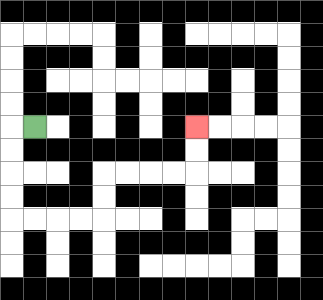{'start': '[1, 5]', 'end': '[8, 5]', 'path_directions': 'L,D,D,D,D,R,R,R,R,U,U,R,R,R,R,U,U', 'path_coordinates': '[[1, 5], [0, 5], [0, 6], [0, 7], [0, 8], [0, 9], [1, 9], [2, 9], [3, 9], [4, 9], [4, 8], [4, 7], [5, 7], [6, 7], [7, 7], [8, 7], [8, 6], [8, 5]]'}